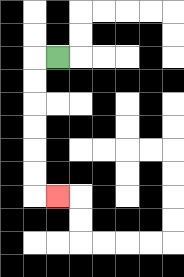{'start': '[2, 2]', 'end': '[2, 8]', 'path_directions': 'L,D,D,D,D,D,D,R', 'path_coordinates': '[[2, 2], [1, 2], [1, 3], [1, 4], [1, 5], [1, 6], [1, 7], [1, 8], [2, 8]]'}